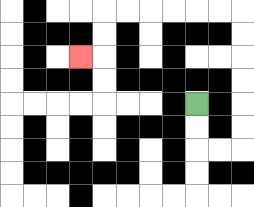{'start': '[8, 4]', 'end': '[3, 2]', 'path_directions': 'D,D,R,R,U,U,U,U,U,U,L,L,L,L,L,L,D,D,L', 'path_coordinates': '[[8, 4], [8, 5], [8, 6], [9, 6], [10, 6], [10, 5], [10, 4], [10, 3], [10, 2], [10, 1], [10, 0], [9, 0], [8, 0], [7, 0], [6, 0], [5, 0], [4, 0], [4, 1], [4, 2], [3, 2]]'}